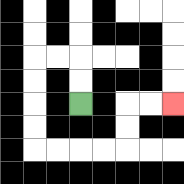{'start': '[3, 4]', 'end': '[7, 4]', 'path_directions': 'U,U,L,L,D,D,D,D,R,R,R,R,U,U,R,R', 'path_coordinates': '[[3, 4], [3, 3], [3, 2], [2, 2], [1, 2], [1, 3], [1, 4], [1, 5], [1, 6], [2, 6], [3, 6], [4, 6], [5, 6], [5, 5], [5, 4], [6, 4], [7, 4]]'}